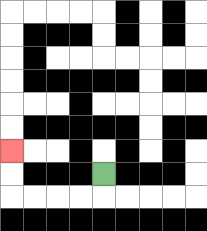{'start': '[4, 7]', 'end': '[0, 6]', 'path_directions': 'D,L,L,L,L,U,U', 'path_coordinates': '[[4, 7], [4, 8], [3, 8], [2, 8], [1, 8], [0, 8], [0, 7], [0, 6]]'}